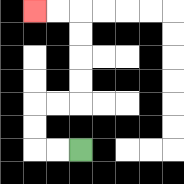{'start': '[3, 6]', 'end': '[1, 0]', 'path_directions': 'L,L,U,U,R,R,U,U,U,U,L,L', 'path_coordinates': '[[3, 6], [2, 6], [1, 6], [1, 5], [1, 4], [2, 4], [3, 4], [3, 3], [3, 2], [3, 1], [3, 0], [2, 0], [1, 0]]'}